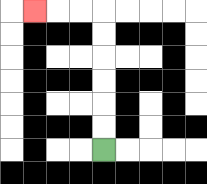{'start': '[4, 6]', 'end': '[1, 0]', 'path_directions': 'U,U,U,U,U,U,L,L,L', 'path_coordinates': '[[4, 6], [4, 5], [4, 4], [4, 3], [4, 2], [4, 1], [4, 0], [3, 0], [2, 0], [1, 0]]'}